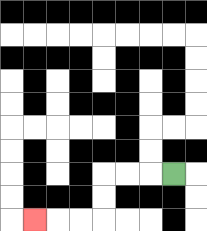{'start': '[7, 7]', 'end': '[1, 9]', 'path_directions': 'L,L,L,D,D,L,L,L', 'path_coordinates': '[[7, 7], [6, 7], [5, 7], [4, 7], [4, 8], [4, 9], [3, 9], [2, 9], [1, 9]]'}